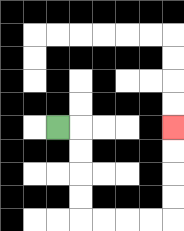{'start': '[2, 5]', 'end': '[7, 5]', 'path_directions': 'R,D,D,D,D,R,R,R,R,U,U,U,U', 'path_coordinates': '[[2, 5], [3, 5], [3, 6], [3, 7], [3, 8], [3, 9], [4, 9], [5, 9], [6, 9], [7, 9], [7, 8], [7, 7], [7, 6], [7, 5]]'}